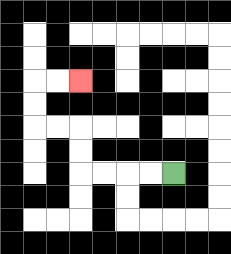{'start': '[7, 7]', 'end': '[3, 3]', 'path_directions': 'L,L,L,L,U,U,L,L,U,U,R,R', 'path_coordinates': '[[7, 7], [6, 7], [5, 7], [4, 7], [3, 7], [3, 6], [3, 5], [2, 5], [1, 5], [1, 4], [1, 3], [2, 3], [3, 3]]'}